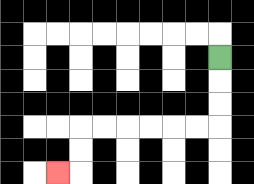{'start': '[9, 2]', 'end': '[2, 7]', 'path_directions': 'D,D,D,L,L,L,L,L,L,D,D,L', 'path_coordinates': '[[9, 2], [9, 3], [9, 4], [9, 5], [8, 5], [7, 5], [6, 5], [5, 5], [4, 5], [3, 5], [3, 6], [3, 7], [2, 7]]'}